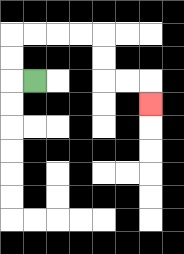{'start': '[1, 3]', 'end': '[6, 4]', 'path_directions': 'L,U,U,R,R,R,R,D,D,R,R,D', 'path_coordinates': '[[1, 3], [0, 3], [0, 2], [0, 1], [1, 1], [2, 1], [3, 1], [4, 1], [4, 2], [4, 3], [5, 3], [6, 3], [6, 4]]'}